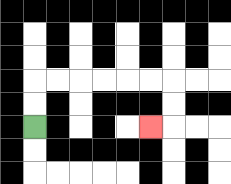{'start': '[1, 5]', 'end': '[6, 5]', 'path_directions': 'U,U,R,R,R,R,R,R,D,D,L', 'path_coordinates': '[[1, 5], [1, 4], [1, 3], [2, 3], [3, 3], [4, 3], [5, 3], [6, 3], [7, 3], [7, 4], [7, 5], [6, 5]]'}